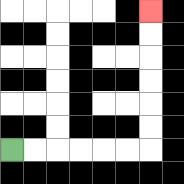{'start': '[0, 6]', 'end': '[6, 0]', 'path_directions': 'R,R,R,R,R,R,U,U,U,U,U,U', 'path_coordinates': '[[0, 6], [1, 6], [2, 6], [3, 6], [4, 6], [5, 6], [6, 6], [6, 5], [6, 4], [6, 3], [6, 2], [6, 1], [6, 0]]'}